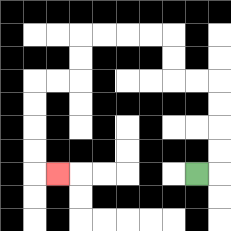{'start': '[8, 7]', 'end': '[2, 7]', 'path_directions': 'R,U,U,U,U,L,L,U,U,L,L,L,L,D,D,L,L,D,D,D,D,R', 'path_coordinates': '[[8, 7], [9, 7], [9, 6], [9, 5], [9, 4], [9, 3], [8, 3], [7, 3], [7, 2], [7, 1], [6, 1], [5, 1], [4, 1], [3, 1], [3, 2], [3, 3], [2, 3], [1, 3], [1, 4], [1, 5], [1, 6], [1, 7], [2, 7]]'}